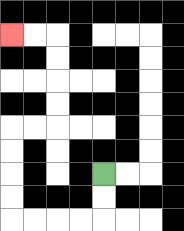{'start': '[4, 7]', 'end': '[0, 1]', 'path_directions': 'D,D,L,L,L,L,U,U,U,U,R,R,U,U,U,U,L,L', 'path_coordinates': '[[4, 7], [4, 8], [4, 9], [3, 9], [2, 9], [1, 9], [0, 9], [0, 8], [0, 7], [0, 6], [0, 5], [1, 5], [2, 5], [2, 4], [2, 3], [2, 2], [2, 1], [1, 1], [0, 1]]'}